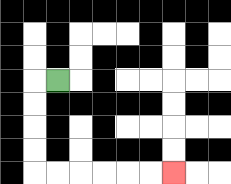{'start': '[2, 3]', 'end': '[7, 7]', 'path_directions': 'L,D,D,D,D,R,R,R,R,R,R', 'path_coordinates': '[[2, 3], [1, 3], [1, 4], [1, 5], [1, 6], [1, 7], [2, 7], [3, 7], [4, 7], [5, 7], [6, 7], [7, 7]]'}